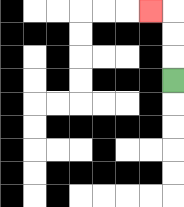{'start': '[7, 3]', 'end': '[6, 0]', 'path_directions': 'U,U,U,L', 'path_coordinates': '[[7, 3], [7, 2], [7, 1], [7, 0], [6, 0]]'}